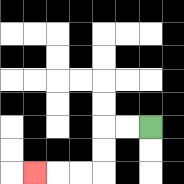{'start': '[6, 5]', 'end': '[1, 7]', 'path_directions': 'L,L,D,D,L,L,L', 'path_coordinates': '[[6, 5], [5, 5], [4, 5], [4, 6], [4, 7], [3, 7], [2, 7], [1, 7]]'}